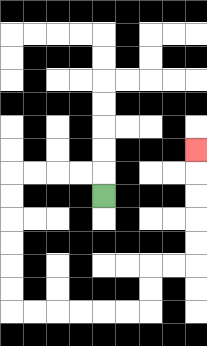{'start': '[4, 8]', 'end': '[8, 6]', 'path_directions': 'U,L,L,L,L,D,D,D,D,D,D,R,R,R,R,R,R,U,U,R,R,U,U,U,U,U', 'path_coordinates': '[[4, 8], [4, 7], [3, 7], [2, 7], [1, 7], [0, 7], [0, 8], [0, 9], [0, 10], [0, 11], [0, 12], [0, 13], [1, 13], [2, 13], [3, 13], [4, 13], [5, 13], [6, 13], [6, 12], [6, 11], [7, 11], [8, 11], [8, 10], [8, 9], [8, 8], [8, 7], [8, 6]]'}